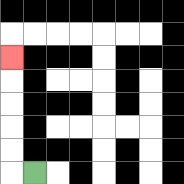{'start': '[1, 7]', 'end': '[0, 2]', 'path_directions': 'L,U,U,U,U,U', 'path_coordinates': '[[1, 7], [0, 7], [0, 6], [0, 5], [0, 4], [0, 3], [0, 2]]'}